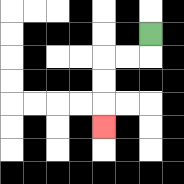{'start': '[6, 1]', 'end': '[4, 5]', 'path_directions': 'D,L,L,D,D,D', 'path_coordinates': '[[6, 1], [6, 2], [5, 2], [4, 2], [4, 3], [4, 4], [4, 5]]'}